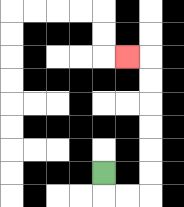{'start': '[4, 7]', 'end': '[5, 2]', 'path_directions': 'D,R,R,U,U,U,U,U,U,L', 'path_coordinates': '[[4, 7], [4, 8], [5, 8], [6, 8], [6, 7], [6, 6], [6, 5], [6, 4], [6, 3], [6, 2], [5, 2]]'}